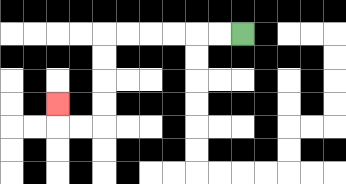{'start': '[10, 1]', 'end': '[2, 4]', 'path_directions': 'L,L,L,L,L,L,D,D,D,D,L,L,U', 'path_coordinates': '[[10, 1], [9, 1], [8, 1], [7, 1], [6, 1], [5, 1], [4, 1], [4, 2], [4, 3], [4, 4], [4, 5], [3, 5], [2, 5], [2, 4]]'}